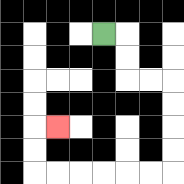{'start': '[4, 1]', 'end': '[2, 5]', 'path_directions': 'R,D,D,R,R,D,D,D,D,L,L,L,L,L,L,U,U,R', 'path_coordinates': '[[4, 1], [5, 1], [5, 2], [5, 3], [6, 3], [7, 3], [7, 4], [7, 5], [7, 6], [7, 7], [6, 7], [5, 7], [4, 7], [3, 7], [2, 7], [1, 7], [1, 6], [1, 5], [2, 5]]'}